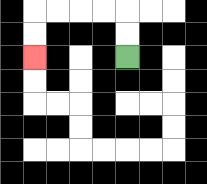{'start': '[5, 2]', 'end': '[1, 2]', 'path_directions': 'U,U,L,L,L,L,D,D', 'path_coordinates': '[[5, 2], [5, 1], [5, 0], [4, 0], [3, 0], [2, 0], [1, 0], [1, 1], [1, 2]]'}